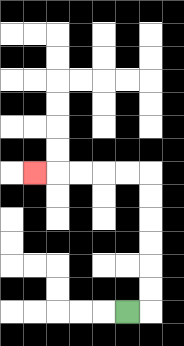{'start': '[5, 13]', 'end': '[1, 7]', 'path_directions': 'R,U,U,U,U,U,U,L,L,L,L,L', 'path_coordinates': '[[5, 13], [6, 13], [6, 12], [6, 11], [6, 10], [6, 9], [6, 8], [6, 7], [5, 7], [4, 7], [3, 7], [2, 7], [1, 7]]'}